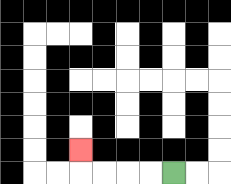{'start': '[7, 7]', 'end': '[3, 6]', 'path_directions': 'L,L,L,L,U', 'path_coordinates': '[[7, 7], [6, 7], [5, 7], [4, 7], [3, 7], [3, 6]]'}